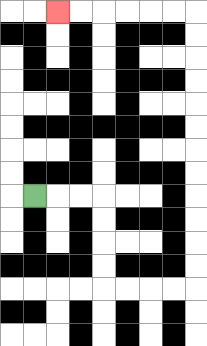{'start': '[1, 8]', 'end': '[2, 0]', 'path_directions': 'R,R,R,D,D,D,D,R,R,R,R,U,U,U,U,U,U,U,U,U,U,U,U,L,L,L,L,L,L', 'path_coordinates': '[[1, 8], [2, 8], [3, 8], [4, 8], [4, 9], [4, 10], [4, 11], [4, 12], [5, 12], [6, 12], [7, 12], [8, 12], [8, 11], [8, 10], [8, 9], [8, 8], [8, 7], [8, 6], [8, 5], [8, 4], [8, 3], [8, 2], [8, 1], [8, 0], [7, 0], [6, 0], [5, 0], [4, 0], [3, 0], [2, 0]]'}